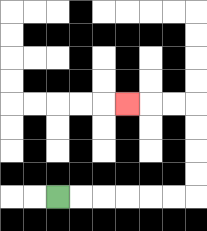{'start': '[2, 8]', 'end': '[5, 4]', 'path_directions': 'R,R,R,R,R,R,U,U,U,U,L,L,L', 'path_coordinates': '[[2, 8], [3, 8], [4, 8], [5, 8], [6, 8], [7, 8], [8, 8], [8, 7], [8, 6], [8, 5], [8, 4], [7, 4], [6, 4], [5, 4]]'}